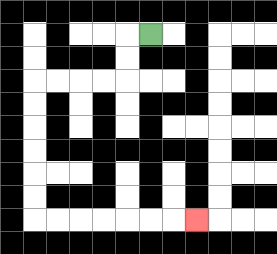{'start': '[6, 1]', 'end': '[8, 9]', 'path_directions': 'L,D,D,L,L,L,L,D,D,D,D,D,D,R,R,R,R,R,R,R', 'path_coordinates': '[[6, 1], [5, 1], [5, 2], [5, 3], [4, 3], [3, 3], [2, 3], [1, 3], [1, 4], [1, 5], [1, 6], [1, 7], [1, 8], [1, 9], [2, 9], [3, 9], [4, 9], [5, 9], [6, 9], [7, 9], [8, 9]]'}